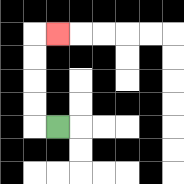{'start': '[2, 5]', 'end': '[2, 1]', 'path_directions': 'L,U,U,U,U,R', 'path_coordinates': '[[2, 5], [1, 5], [1, 4], [1, 3], [1, 2], [1, 1], [2, 1]]'}